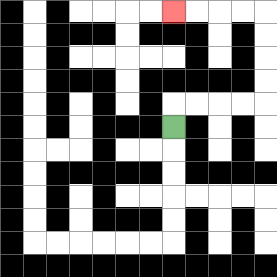{'start': '[7, 5]', 'end': '[7, 0]', 'path_directions': 'U,R,R,R,R,U,U,U,U,L,L,L,L', 'path_coordinates': '[[7, 5], [7, 4], [8, 4], [9, 4], [10, 4], [11, 4], [11, 3], [11, 2], [11, 1], [11, 0], [10, 0], [9, 0], [8, 0], [7, 0]]'}